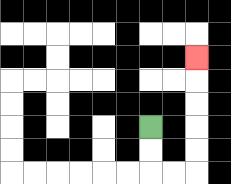{'start': '[6, 5]', 'end': '[8, 2]', 'path_directions': 'D,D,R,R,U,U,U,U,U', 'path_coordinates': '[[6, 5], [6, 6], [6, 7], [7, 7], [8, 7], [8, 6], [8, 5], [8, 4], [8, 3], [8, 2]]'}